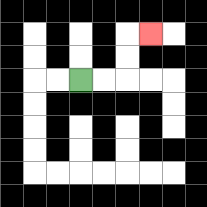{'start': '[3, 3]', 'end': '[6, 1]', 'path_directions': 'R,R,U,U,R', 'path_coordinates': '[[3, 3], [4, 3], [5, 3], [5, 2], [5, 1], [6, 1]]'}